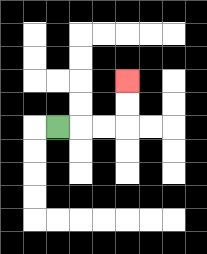{'start': '[2, 5]', 'end': '[5, 3]', 'path_directions': 'R,R,R,U,U', 'path_coordinates': '[[2, 5], [3, 5], [4, 5], [5, 5], [5, 4], [5, 3]]'}